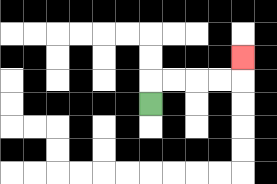{'start': '[6, 4]', 'end': '[10, 2]', 'path_directions': 'U,R,R,R,R,U', 'path_coordinates': '[[6, 4], [6, 3], [7, 3], [8, 3], [9, 3], [10, 3], [10, 2]]'}